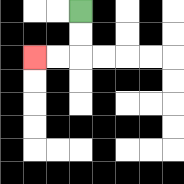{'start': '[3, 0]', 'end': '[1, 2]', 'path_directions': 'D,D,L,L', 'path_coordinates': '[[3, 0], [3, 1], [3, 2], [2, 2], [1, 2]]'}